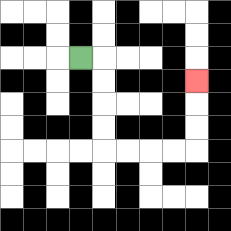{'start': '[3, 2]', 'end': '[8, 3]', 'path_directions': 'R,D,D,D,D,R,R,R,R,U,U,U', 'path_coordinates': '[[3, 2], [4, 2], [4, 3], [4, 4], [4, 5], [4, 6], [5, 6], [6, 6], [7, 6], [8, 6], [8, 5], [8, 4], [8, 3]]'}